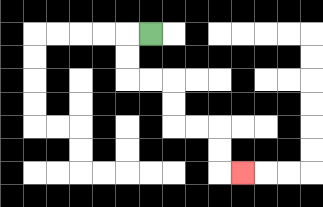{'start': '[6, 1]', 'end': '[10, 7]', 'path_directions': 'L,D,D,R,R,D,D,R,R,D,D,R', 'path_coordinates': '[[6, 1], [5, 1], [5, 2], [5, 3], [6, 3], [7, 3], [7, 4], [7, 5], [8, 5], [9, 5], [9, 6], [9, 7], [10, 7]]'}